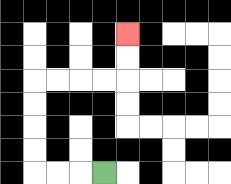{'start': '[4, 7]', 'end': '[5, 1]', 'path_directions': 'L,L,L,U,U,U,U,R,R,R,R,U,U', 'path_coordinates': '[[4, 7], [3, 7], [2, 7], [1, 7], [1, 6], [1, 5], [1, 4], [1, 3], [2, 3], [3, 3], [4, 3], [5, 3], [5, 2], [5, 1]]'}